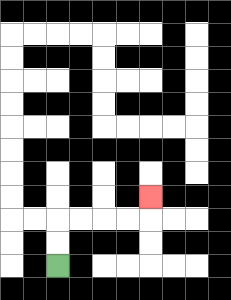{'start': '[2, 11]', 'end': '[6, 8]', 'path_directions': 'U,U,R,R,R,R,U', 'path_coordinates': '[[2, 11], [2, 10], [2, 9], [3, 9], [4, 9], [5, 9], [6, 9], [6, 8]]'}